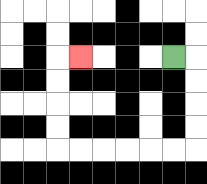{'start': '[7, 2]', 'end': '[3, 2]', 'path_directions': 'R,D,D,D,D,L,L,L,L,L,L,U,U,U,U,R', 'path_coordinates': '[[7, 2], [8, 2], [8, 3], [8, 4], [8, 5], [8, 6], [7, 6], [6, 6], [5, 6], [4, 6], [3, 6], [2, 6], [2, 5], [2, 4], [2, 3], [2, 2], [3, 2]]'}